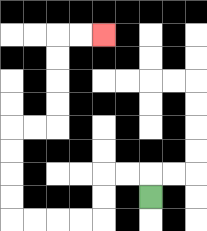{'start': '[6, 8]', 'end': '[4, 1]', 'path_directions': 'U,L,L,D,D,L,L,L,L,U,U,U,U,R,R,U,U,U,U,R,R', 'path_coordinates': '[[6, 8], [6, 7], [5, 7], [4, 7], [4, 8], [4, 9], [3, 9], [2, 9], [1, 9], [0, 9], [0, 8], [0, 7], [0, 6], [0, 5], [1, 5], [2, 5], [2, 4], [2, 3], [2, 2], [2, 1], [3, 1], [4, 1]]'}